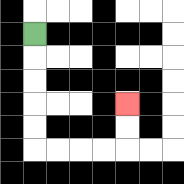{'start': '[1, 1]', 'end': '[5, 4]', 'path_directions': 'D,D,D,D,D,R,R,R,R,U,U', 'path_coordinates': '[[1, 1], [1, 2], [1, 3], [1, 4], [1, 5], [1, 6], [2, 6], [3, 6], [4, 6], [5, 6], [5, 5], [5, 4]]'}